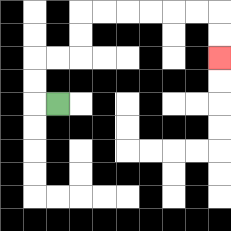{'start': '[2, 4]', 'end': '[9, 2]', 'path_directions': 'L,U,U,R,R,U,U,R,R,R,R,R,R,D,D', 'path_coordinates': '[[2, 4], [1, 4], [1, 3], [1, 2], [2, 2], [3, 2], [3, 1], [3, 0], [4, 0], [5, 0], [6, 0], [7, 0], [8, 0], [9, 0], [9, 1], [9, 2]]'}